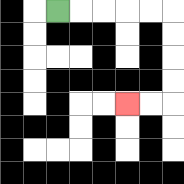{'start': '[2, 0]', 'end': '[5, 4]', 'path_directions': 'R,R,R,R,R,D,D,D,D,L,L', 'path_coordinates': '[[2, 0], [3, 0], [4, 0], [5, 0], [6, 0], [7, 0], [7, 1], [7, 2], [7, 3], [7, 4], [6, 4], [5, 4]]'}